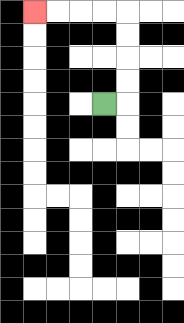{'start': '[4, 4]', 'end': '[1, 0]', 'path_directions': 'R,U,U,U,U,L,L,L,L', 'path_coordinates': '[[4, 4], [5, 4], [5, 3], [5, 2], [5, 1], [5, 0], [4, 0], [3, 0], [2, 0], [1, 0]]'}